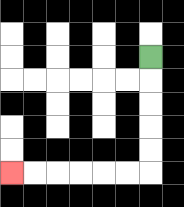{'start': '[6, 2]', 'end': '[0, 7]', 'path_directions': 'D,D,D,D,D,L,L,L,L,L,L', 'path_coordinates': '[[6, 2], [6, 3], [6, 4], [6, 5], [6, 6], [6, 7], [5, 7], [4, 7], [3, 7], [2, 7], [1, 7], [0, 7]]'}